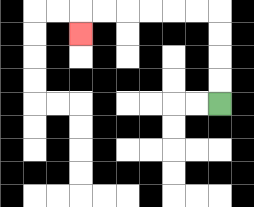{'start': '[9, 4]', 'end': '[3, 1]', 'path_directions': 'U,U,U,U,L,L,L,L,L,L,D', 'path_coordinates': '[[9, 4], [9, 3], [9, 2], [9, 1], [9, 0], [8, 0], [7, 0], [6, 0], [5, 0], [4, 0], [3, 0], [3, 1]]'}